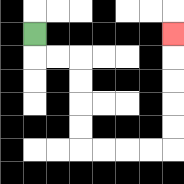{'start': '[1, 1]', 'end': '[7, 1]', 'path_directions': 'D,R,R,D,D,D,D,R,R,R,R,U,U,U,U,U', 'path_coordinates': '[[1, 1], [1, 2], [2, 2], [3, 2], [3, 3], [3, 4], [3, 5], [3, 6], [4, 6], [5, 6], [6, 6], [7, 6], [7, 5], [7, 4], [7, 3], [7, 2], [7, 1]]'}